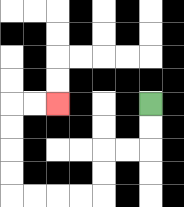{'start': '[6, 4]', 'end': '[2, 4]', 'path_directions': 'D,D,L,L,D,D,L,L,L,L,U,U,U,U,R,R', 'path_coordinates': '[[6, 4], [6, 5], [6, 6], [5, 6], [4, 6], [4, 7], [4, 8], [3, 8], [2, 8], [1, 8], [0, 8], [0, 7], [0, 6], [0, 5], [0, 4], [1, 4], [2, 4]]'}